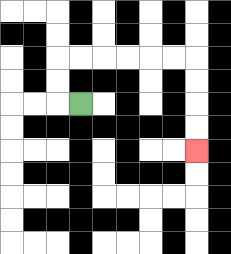{'start': '[3, 4]', 'end': '[8, 6]', 'path_directions': 'L,U,U,R,R,R,R,R,R,D,D,D,D', 'path_coordinates': '[[3, 4], [2, 4], [2, 3], [2, 2], [3, 2], [4, 2], [5, 2], [6, 2], [7, 2], [8, 2], [8, 3], [8, 4], [8, 5], [8, 6]]'}